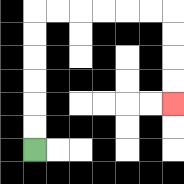{'start': '[1, 6]', 'end': '[7, 4]', 'path_directions': 'U,U,U,U,U,U,R,R,R,R,R,R,D,D,D,D', 'path_coordinates': '[[1, 6], [1, 5], [1, 4], [1, 3], [1, 2], [1, 1], [1, 0], [2, 0], [3, 0], [4, 0], [5, 0], [6, 0], [7, 0], [7, 1], [7, 2], [7, 3], [7, 4]]'}